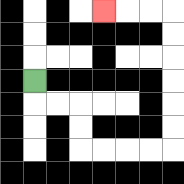{'start': '[1, 3]', 'end': '[4, 0]', 'path_directions': 'D,R,R,D,D,R,R,R,R,U,U,U,U,U,U,L,L,L', 'path_coordinates': '[[1, 3], [1, 4], [2, 4], [3, 4], [3, 5], [3, 6], [4, 6], [5, 6], [6, 6], [7, 6], [7, 5], [7, 4], [7, 3], [7, 2], [7, 1], [7, 0], [6, 0], [5, 0], [4, 0]]'}